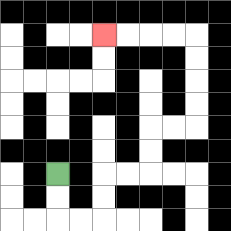{'start': '[2, 7]', 'end': '[4, 1]', 'path_directions': 'D,D,R,R,U,U,R,R,U,U,R,R,U,U,U,U,L,L,L,L', 'path_coordinates': '[[2, 7], [2, 8], [2, 9], [3, 9], [4, 9], [4, 8], [4, 7], [5, 7], [6, 7], [6, 6], [6, 5], [7, 5], [8, 5], [8, 4], [8, 3], [8, 2], [8, 1], [7, 1], [6, 1], [5, 1], [4, 1]]'}